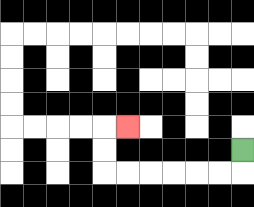{'start': '[10, 6]', 'end': '[5, 5]', 'path_directions': 'D,L,L,L,L,L,L,U,U,R', 'path_coordinates': '[[10, 6], [10, 7], [9, 7], [8, 7], [7, 7], [6, 7], [5, 7], [4, 7], [4, 6], [4, 5], [5, 5]]'}